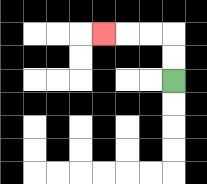{'start': '[7, 3]', 'end': '[4, 1]', 'path_directions': 'U,U,L,L,L', 'path_coordinates': '[[7, 3], [7, 2], [7, 1], [6, 1], [5, 1], [4, 1]]'}